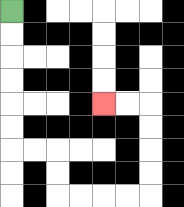{'start': '[0, 0]', 'end': '[4, 4]', 'path_directions': 'D,D,D,D,D,D,R,R,D,D,R,R,R,R,U,U,U,U,L,L', 'path_coordinates': '[[0, 0], [0, 1], [0, 2], [0, 3], [0, 4], [0, 5], [0, 6], [1, 6], [2, 6], [2, 7], [2, 8], [3, 8], [4, 8], [5, 8], [6, 8], [6, 7], [6, 6], [6, 5], [6, 4], [5, 4], [4, 4]]'}